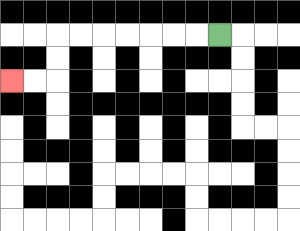{'start': '[9, 1]', 'end': '[0, 3]', 'path_directions': 'L,L,L,L,L,L,L,D,D,L,L', 'path_coordinates': '[[9, 1], [8, 1], [7, 1], [6, 1], [5, 1], [4, 1], [3, 1], [2, 1], [2, 2], [2, 3], [1, 3], [0, 3]]'}